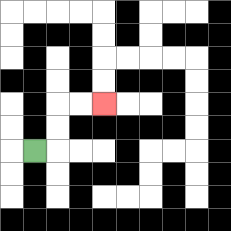{'start': '[1, 6]', 'end': '[4, 4]', 'path_directions': 'R,U,U,R,R', 'path_coordinates': '[[1, 6], [2, 6], [2, 5], [2, 4], [3, 4], [4, 4]]'}